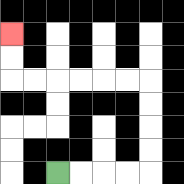{'start': '[2, 7]', 'end': '[0, 1]', 'path_directions': 'R,R,R,R,U,U,U,U,L,L,L,L,L,L,U,U', 'path_coordinates': '[[2, 7], [3, 7], [4, 7], [5, 7], [6, 7], [6, 6], [6, 5], [6, 4], [6, 3], [5, 3], [4, 3], [3, 3], [2, 3], [1, 3], [0, 3], [0, 2], [0, 1]]'}